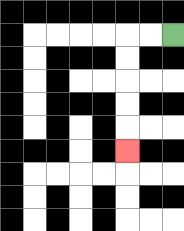{'start': '[7, 1]', 'end': '[5, 6]', 'path_directions': 'L,L,D,D,D,D,D', 'path_coordinates': '[[7, 1], [6, 1], [5, 1], [5, 2], [5, 3], [5, 4], [5, 5], [5, 6]]'}